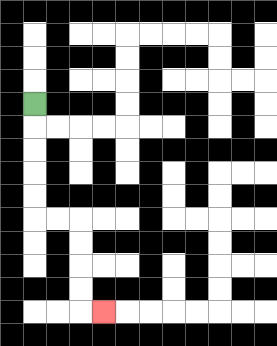{'start': '[1, 4]', 'end': '[4, 13]', 'path_directions': 'D,D,D,D,D,R,R,D,D,D,D,R', 'path_coordinates': '[[1, 4], [1, 5], [1, 6], [1, 7], [1, 8], [1, 9], [2, 9], [3, 9], [3, 10], [3, 11], [3, 12], [3, 13], [4, 13]]'}